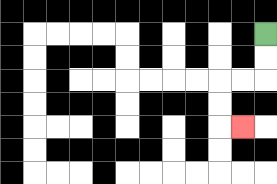{'start': '[11, 1]', 'end': '[10, 5]', 'path_directions': 'D,D,L,L,D,D,R', 'path_coordinates': '[[11, 1], [11, 2], [11, 3], [10, 3], [9, 3], [9, 4], [9, 5], [10, 5]]'}